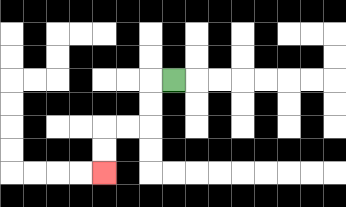{'start': '[7, 3]', 'end': '[4, 7]', 'path_directions': 'L,D,D,L,L,D,D', 'path_coordinates': '[[7, 3], [6, 3], [6, 4], [6, 5], [5, 5], [4, 5], [4, 6], [4, 7]]'}